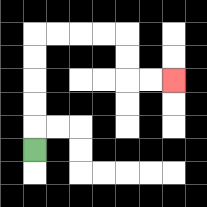{'start': '[1, 6]', 'end': '[7, 3]', 'path_directions': 'U,U,U,U,U,R,R,R,R,D,D,R,R', 'path_coordinates': '[[1, 6], [1, 5], [1, 4], [1, 3], [1, 2], [1, 1], [2, 1], [3, 1], [4, 1], [5, 1], [5, 2], [5, 3], [6, 3], [7, 3]]'}